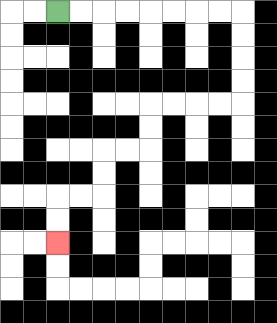{'start': '[2, 0]', 'end': '[2, 10]', 'path_directions': 'R,R,R,R,R,R,R,R,D,D,D,D,L,L,L,L,D,D,L,L,D,D,L,L,D,D', 'path_coordinates': '[[2, 0], [3, 0], [4, 0], [5, 0], [6, 0], [7, 0], [8, 0], [9, 0], [10, 0], [10, 1], [10, 2], [10, 3], [10, 4], [9, 4], [8, 4], [7, 4], [6, 4], [6, 5], [6, 6], [5, 6], [4, 6], [4, 7], [4, 8], [3, 8], [2, 8], [2, 9], [2, 10]]'}